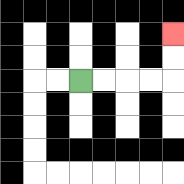{'start': '[3, 3]', 'end': '[7, 1]', 'path_directions': 'R,R,R,R,U,U', 'path_coordinates': '[[3, 3], [4, 3], [5, 3], [6, 3], [7, 3], [7, 2], [7, 1]]'}